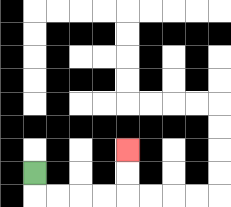{'start': '[1, 7]', 'end': '[5, 6]', 'path_directions': 'D,R,R,R,R,U,U', 'path_coordinates': '[[1, 7], [1, 8], [2, 8], [3, 8], [4, 8], [5, 8], [5, 7], [5, 6]]'}